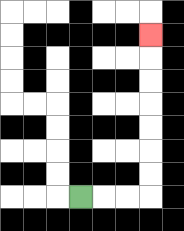{'start': '[3, 8]', 'end': '[6, 1]', 'path_directions': 'R,R,R,U,U,U,U,U,U,U', 'path_coordinates': '[[3, 8], [4, 8], [5, 8], [6, 8], [6, 7], [6, 6], [6, 5], [6, 4], [6, 3], [6, 2], [6, 1]]'}